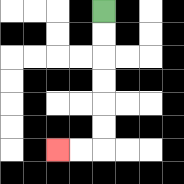{'start': '[4, 0]', 'end': '[2, 6]', 'path_directions': 'D,D,D,D,D,D,L,L', 'path_coordinates': '[[4, 0], [4, 1], [4, 2], [4, 3], [4, 4], [4, 5], [4, 6], [3, 6], [2, 6]]'}